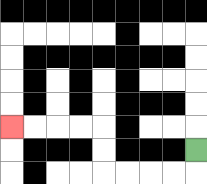{'start': '[8, 6]', 'end': '[0, 5]', 'path_directions': 'D,L,L,L,L,U,U,L,L,L,L', 'path_coordinates': '[[8, 6], [8, 7], [7, 7], [6, 7], [5, 7], [4, 7], [4, 6], [4, 5], [3, 5], [2, 5], [1, 5], [0, 5]]'}